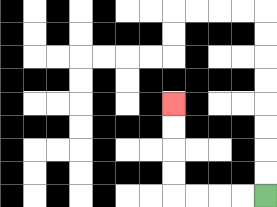{'start': '[11, 8]', 'end': '[7, 4]', 'path_directions': 'L,L,L,L,U,U,U,U', 'path_coordinates': '[[11, 8], [10, 8], [9, 8], [8, 8], [7, 8], [7, 7], [7, 6], [7, 5], [7, 4]]'}